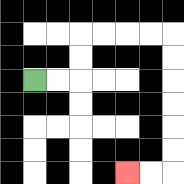{'start': '[1, 3]', 'end': '[5, 7]', 'path_directions': 'R,R,U,U,R,R,R,R,D,D,D,D,D,D,L,L', 'path_coordinates': '[[1, 3], [2, 3], [3, 3], [3, 2], [3, 1], [4, 1], [5, 1], [6, 1], [7, 1], [7, 2], [7, 3], [7, 4], [7, 5], [7, 6], [7, 7], [6, 7], [5, 7]]'}